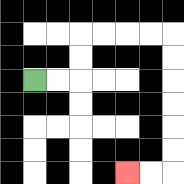{'start': '[1, 3]', 'end': '[5, 7]', 'path_directions': 'R,R,U,U,R,R,R,R,D,D,D,D,D,D,L,L', 'path_coordinates': '[[1, 3], [2, 3], [3, 3], [3, 2], [3, 1], [4, 1], [5, 1], [6, 1], [7, 1], [7, 2], [7, 3], [7, 4], [7, 5], [7, 6], [7, 7], [6, 7], [5, 7]]'}